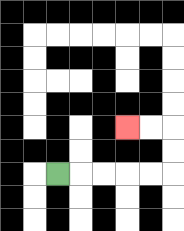{'start': '[2, 7]', 'end': '[5, 5]', 'path_directions': 'R,R,R,R,R,U,U,L,L', 'path_coordinates': '[[2, 7], [3, 7], [4, 7], [5, 7], [6, 7], [7, 7], [7, 6], [7, 5], [6, 5], [5, 5]]'}